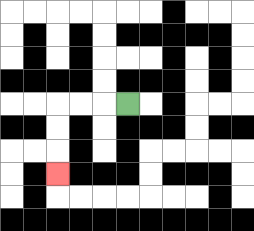{'start': '[5, 4]', 'end': '[2, 7]', 'path_directions': 'L,L,L,D,D,D', 'path_coordinates': '[[5, 4], [4, 4], [3, 4], [2, 4], [2, 5], [2, 6], [2, 7]]'}